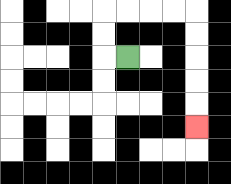{'start': '[5, 2]', 'end': '[8, 5]', 'path_directions': 'L,U,U,R,R,R,R,D,D,D,D,D', 'path_coordinates': '[[5, 2], [4, 2], [4, 1], [4, 0], [5, 0], [6, 0], [7, 0], [8, 0], [8, 1], [8, 2], [8, 3], [8, 4], [8, 5]]'}